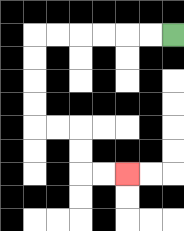{'start': '[7, 1]', 'end': '[5, 7]', 'path_directions': 'L,L,L,L,L,L,D,D,D,D,R,R,D,D,R,R', 'path_coordinates': '[[7, 1], [6, 1], [5, 1], [4, 1], [3, 1], [2, 1], [1, 1], [1, 2], [1, 3], [1, 4], [1, 5], [2, 5], [3, 5], [3, 6], [3, 7], [4, 7], [5, 7]]'}